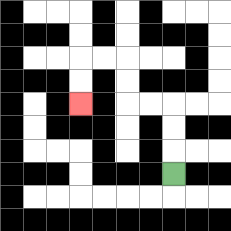{'start': '[7, 7]', 'end': '[3, 4]', 'path_directions': 'U,U,U,L,L,U,U,L,L,D,D', 'path_coordinates': '[[7, 7], [7, 6], [7, 5], [7, 4], [6, 4], [5, 4], [5, 3], [5, 2], [4, 2], [3, 2], [3, 3], [3, 4]]'}